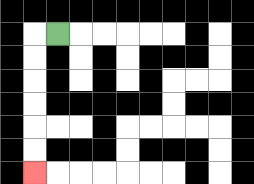{'start': '[2, 1]', 'end': '[1, 7]', 'path_directions': 'L,D,D,D,D,D,D', 'path_coordinates': '[[2, 1], [1, 1], [1, 2], [1, 3], [1, 4], [1, 5], [1, 6], [1, 7]]'}